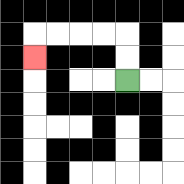{'start': '[5, 3]', 'end': '[1, 2]', 'path_directions': 'U,U,L,L,L,L,D', 'path_coordinates': '[[5, 3], [5, 2], [5, 1], [4, 1], [3, 1], [2, 1], [1, 1], [1, 2]]'}